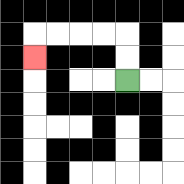{'start': '[5, 3]', 'end': '[1, 2]', 'path_directions': 'U,U,L,L,L,L,D', 'path_coordinates': '[[5, 3], [5, 2], [5, 1], [4, 1], [3, 1], [2, 1], [1, 1], [1, 2]]'}